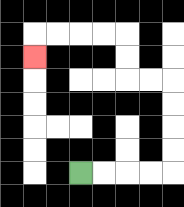{'start': '[3, 7]', 'end': '[1, 2]', 'path_directions': 'R,R,R,R,U,U,U,U,L,L,U,U,L,L,L,L,D', 'path_coordinates': '[[3, 7], [4, 7], [5, 7], [6, 7], [7, 7], [7, 6], [7, 5], [7, 4], [7, 3], [6, 3], [5, 3], [5, 2], [5, 1], [4, 1], [3, 1], [2, 1], [1, 1], [1, 2]]'}